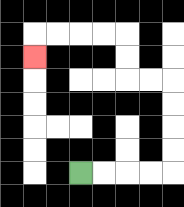{'start': '[3, 7]', 'end': '[1, 2]', 'path_directions': 'R,R,R,R,U,U,U,U,L,L,U,U,L,L,L,L,D', 'path_coordinates': '[[3, 7], [4, 7], [5, 7], [6, 7], [7, 7], [7, 6], [7, 5], [7, 4], [7, 3], [6, 3], [5, 3], [5, 2], [5, 1], [4, 1], [3, 1], [2, 1], [1, 1], [1, 2]]'}